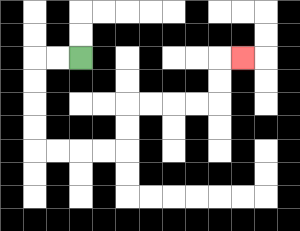{'start': '[3, 2]', 'end': '[10, 2]', 'path_directions': 'L,L,D,D,D,D,R,R,R,R,U,U,R,R,R,R,U,U,R', 'path_coordinates': '[[3, 2], [2, 2], [1, 2], [1, 3], [1, 4], [1, 5], [1, 6], [2, 6], [3, 6], [4, 6], [5, 6], [5, 5], [5, 4], [6, 4], [7, 4], [8, 4], [9, 4], [9, 3], [9, 2], [10, 2]]'}